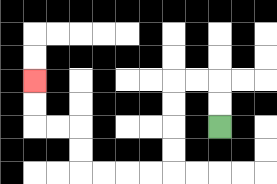{'start': '[9, 5]', 'end': '[1, 3]', 'path_directions': 'U,U,L,L,D,D,D,D,L,L,L,L,U,U,L,L,U,U', 'path_coordinates': '[[9, 5], [9, 4], [9, 3], [8, 3], [7, 3], [7, 4], [7, 5], [7, 6], [7, 7], [6, 7], [5, 7], [4, 7], [3, 7], [3, 6], [3, 5], [2, 5], [1, 5], [1, 4], [1, 3]]'}